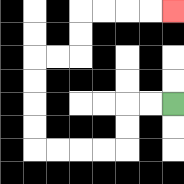{'start': '[7, 4]', 'end': '[7, 0]', 'path_directions': 'L,L,D,D,L,L,L,L,U,U,U,U,R,R,U,U,R,R,R,R', 'path_coordinates': '[[7, 4], [6, 4], [5, 4], [5, 5], [5, 6], [4, 6], [3, 6], [2, 6], [1, 6], [1, 5], [1, 4], [1, 3], [1, 2], [2, 2], [3, 2], [3, 1], [3, 0], [4, 0], [5, 0], [6, 0], [7, 0]]'}